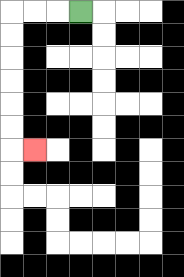{'start': '[3, 0]', 'end': '[1, 6]', 'path_directions': 'L,L,L,D,D,D,D,D,D,R', 'path_coordinates': '[[3, 0], [2, 0], [1, 0], [0, 0], [0, 1], [0, 2], [0, 3], [0, 4], [0, 5], [0, 6], [1, 6]]'}